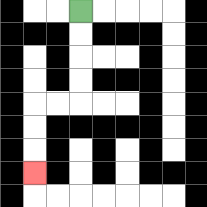{'start': '[3, 0]', 'end': '[1, 7]', 'path_directions': 'D,D,D,D,L,L,D,D,D', 'path_coordinates': '[[3, 0], [3, 1], [3, 2], [3, 3], [3, 4], [2, 4], [1, 4], [1, 5], [1, 6], [1, 7]]'}